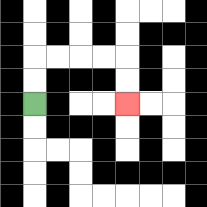{'start': '[1, 4]', 'end': '[5, 4]', 'path_directions': 'U,U,R,R,R,R,D,D', 'path_coordinates': '[[1, 4], [1, 3], [1, 2], [2, 2], [3, 2], [4, 2], [5, 2], [5, 3], [5, 4]]'}